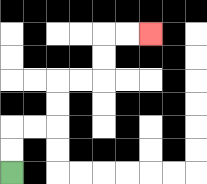{'start': '[0, 7]', 'end': '[6, 1]', 'path_directions': 'U,U,R,R,U,U,R,R,U,U,R,R', 'path_coordinates': '[[0, 7], [0, 6], [0, 5], [1, 5], [2, 5], [2, 4], [2, 3], [3, 3], [4, 3], [4, 2], [4, 1], [5, 1], [6, 1]]'}